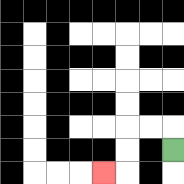{'start': '[7, 6]', 'end': '[4, 7]', 'path_directions': 'U,L,L,D,D,L', 'path_coordinates': '[[7, 6], [7, 5], [6, 5], [5, 5], [5, 6], [5, 7], [4, 7]]'}